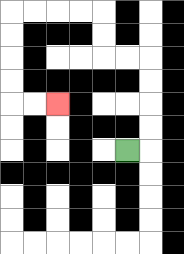{'start': '[5, 6]', 'end': '[2, 4]', 'path_directions': 'R,U,U,U,U,L,L,U,U,L,L,L,L,D,D,D,D,R,R', 'path_coordinates': '[[5, 6], [6, 6], [6, 5], [6, 4], [6, 3], [6, 2], [5, 2], [4, 2], [4, 1], [4, 0], [3, 0], [2, 0], [1, 0], [0, 0], [0, 1], [0, 2], [0, 3], [0, 4], [1, 4], [2, 4]]'}